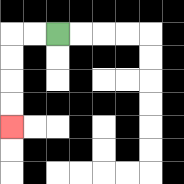{'start': '[2, 1]', 'end': '[0, 5]', 'path_directions': 'L,L,D,D,D,D', 'path_coordinates': '[[2, 1], [1, 1], [0, 1], [0, 2], [0, 3], [0, 4], [0, 5]]'}